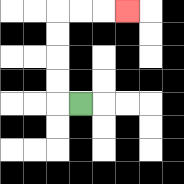{'start': '[3, 4]', 'end': '[5, 0]', 'path_directions': 'L,U,U,U,U,R,R,R', 'path_coordinates': '[[3, 4], [2, 4], [2, 3], [2, 2], [2, 1], [2, 0], [3, 0], [4, 0], [5, 0]]'}